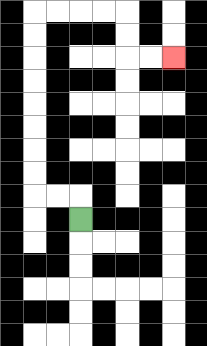{'start': '[3, 9]', 'end': '[7, 2]', 'path_directions': 'U,L,L,U,U,U,U,U,U,U,U,R,R,R,R,D,D,R,R', 'path_coordinates': '[[3, 9], [3, 8], [2, 8], [1, 8], [1, 7], [1, 6], [1, 5], [1, 4], [1, 3], [1, 2], [1, 1], [1, 0], [2, 0], [3, 0], [4, 0], [5, 0], [5, 1], [5, 2], [6, 2], [7, 2]]'}